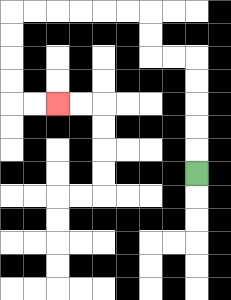{'start': '[8, 7]', 'end': '[2, 4]', 'path_directions': 'U,U,U,U,U,L,L,U,U,L,L,L,L,L,L,D,D,D,D,R,R', 'path_coordinates': '[[8, 7], [8, 6], [8, 5], [8, 4], [8, 3], [8, 2], [7, 2], [6, 2], [6, 1], [6, 0], [5, 0], [4, 0], [3, 0], [2, 0], [1, 0], [0, 0], [0, 1], [0, 2], [0, 3], [0, 4], [1, 4], [2, 4]]'}